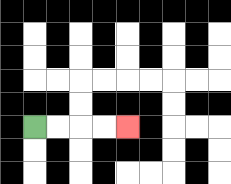{'start': '[1, 5]', 'end': '[5, 5]', 'path_directions': 'R,R,R,R', 'path_coordinates': '[[1, 5], [2, 5], [3, 5], [4, 5], [5, 5]]'}